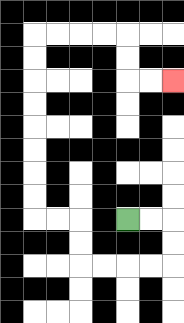{'start': '[5, 9]', 'end': '[7, 3]', 'path_directions': 'R,R,D,D,L,L,L,L,U,U,L,L,U,U,U,U,U,U,U,U,R,R,R,R,D,D,R,R', 'path_coordinates': '[[5, 9], [6, 9], [7, 9], [7, 10], [7, 11], [6, 11], [5, 11], [4, 11], [3, 11], [3, 10], [3, 9], [2, 9], [1, 9], [1, 8], [1, 7], [1, 6], [1, 5], [1, 4], [1, 3], [1, 2], [1, 1], [2, 1], [3, 1], [4, 1], [5, 1], [5, 2], [5, 3], [6, 3], [7, 3]]'}